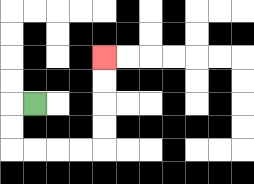{'start': '[1, 4]', 'end': '[4, 2]', 'path_directions': 'L,D,D,R,R,R,R,U,U,U,U', 'path_coordinates': '[[1, 4], [0, 4], [0, 5], [0, 6], [1, 6], [2, 6], [3, 6], [4, 6], [4, 5], [4, 4], [4, 3], [4, 2]]'}